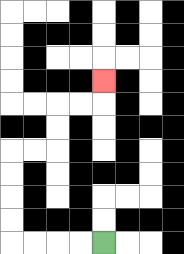{'start': '[4, 10]', 'end': '[4, 3]', 'path_directions': 'L,L,L,L,U,U,U,U,R,R,U,U,R,R,U', 'path_coordinates': '[[4, 10], [3, 10], [2, 10], [1, 10], [0, 10], [0, 9], [0, 8], [0, 7], [0, 6], [1, 6], [2, 6], [2, 5], [2, 4], [3, 4], [4, 4], [4, 3]]'}